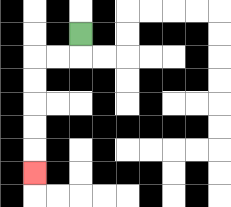{'start': '[3, 1]', 'end': '[1, 7]', 'path_directions': 'D,L,L,D,D,D,D,D', 'path_coordinates': '[[3, 1], [3, 2], [2, 2], [1, 2], [1, 3], [1, 4], [1, 5], [1, 6], [1, 7]]'}